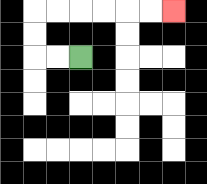{'start': '[3, 2]', 'end': '[7, 0]', 'path_directions': 'L,L,U,U,R,R,R,R,R,R', 'path_coordinates': '[[3, 2], [2, 2], [1, 2], [1, 1], [1, 0], [2, 0], [3, 0], [4, 0], [5, 0], [6, 0], [7, 0]]'}